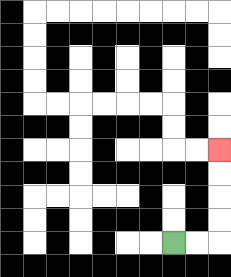{'start': '[7, 10]', 'end': '[9, 6]', 'path_directions': 'R,R,U,U,U,U', 'path_coordinates': '[[7, 10], [8, 10], [9, 10], [9, 9], [9, 8], [9, 7], [9, 6]]'}